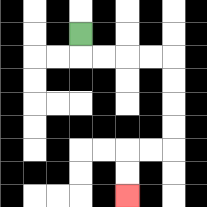{'start': '[3, 1]', 'end': '[5, 8]', 'path_directions': 'D,R,R,R,R,D,D,D,D,L,L,D,D', 'path_coordinates': '[[3, 1], [3, 2], [4, 2], [5, 2], [6, 2], [7, 2], [7, 3], [7, 4], [7, 5], [7, 6], [6, 6], [5, 6], [5, 7], [5, 8]]'}